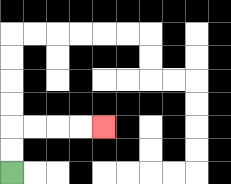{'start': '[0, 7]', 'end': '[4, 5]', 'path_directions': 'U,U,R,R,R,R', 'path_coordinates': '[[0, 7], [0, 6], [0, 5], [1, 5], [2, 5], [3, 5], [4, 5]]'}